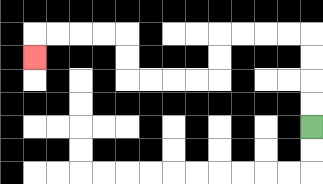{'start': '[13, 5]', 'end': '[1, 2]', 'path_directions': 'U,U,U,U,L,L,L,L,D,D,L,L,L,L,U,U,L,L,L,L,D', 'path_coordinates': '[[13, 5], [13, 4], [13, 3], [13, 2], [13, 1], [12, 1], [11, 1], [10, 1], [9, 1], [9, 2], [9, 3], [8, 3], [7, 3], [6, 3], [5, 3], [5, 2], [5, 1], [4, 1], [3, 1], [2, 1], [1, 1], [1, 2]]'}